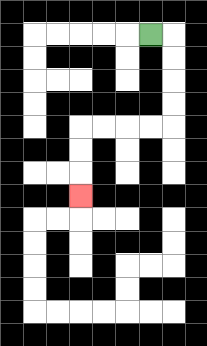{'start': '[6, 1]', 'end': '[3, 8]', 'path_directions': 'R,D,D,D,D,L,L,L,L,D,D,D', 'path_coordinates': '[[6, 1], [7, 1], [7, 2], [7, 3], [7, 4], [7, 5], [6, 5], [5, 5], [4, 5], [3, 5], [3, 6], [3, 7], [3, 8]]'}